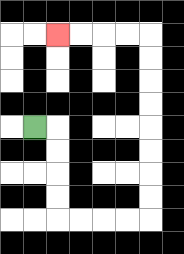{'start': '[1, 5]', 'end': '[2, 1]', 'path_directions': 'R,D,D,D,D,R,R,R,R,U,U,U,U,U,U,U,U,L,L,L,L', 'path_coordinates': '[[1, 5], [2, 5], [2, 6], [2, 7], [2, 8], [2, 9], [3, 9], [4, 9], [5, 9], [6, 9], [6, 8], [6, 7], [6, 6], [6, 5], [6, 4], [6, 3], [6, 2], [6, 1], [5, 1], [4, 1], [3, 1], [2, 1]]'}